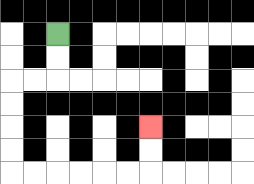{'start': '[2, 1]', 'end': '[6, 5]', 'path_directions': 'D,D,L,L,D,D,D,D,R,R,R,R,R,R,U,U', 'path_coordinates': '[[2, 1], [2, 2], [2, 3], [1, 3], [0, 3], [0, 4], [0, 5], [0, 6], [0, 7], [1, 7], [2, 7], [3, 7], [4, 7], [5, 7], [6, 7], [6, 6], [6, 5]]'}